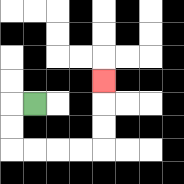{'start': '[1, 4]', 'end': '[4, 3]', 'path_directions': 'L,D,D,R,R,R,R,U,U,U', 'path_coordinates': '[[1, 4], [0, 4], [0, 5], [0, 6], [1, 6], [2, 6], [3, 6], [4, 6], [4, 5], [4, 4], [4, 3]]'}